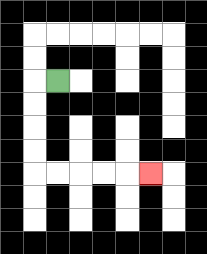{'start': '[2, 3]', 'end': '[6, 7]', 'path_directions': 'L,D,D,D,D,R,R,R,R,R', 'path_coordinates': '[[2, 3], [1, 3], [1, 4], [1, 5], [1, 6], [1, 7], [2, 7], [3, 7], [4, 7], [5, 7], [6, 7]]'}